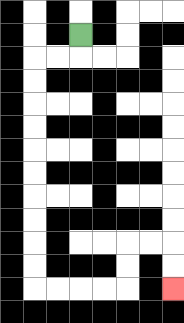{'start': '[3, 1]', 'end': '[7, 12]', 'path_directions': 'D,L,L,D,D,D,D,D,D,D,D,D,D,R,R,R,R,U,U,R,R,D,D', 'path_coordinates': '[[3, 1], [3, 2], [2, 2], [1, 2], [1, 3], [1, 4], [1, 5], [1, 6], [1, 7], [1, 8], [1, 9], [1, 10], [1, 11], [1, 12], [2, 12], [3, 12], [4, 12], [5, 12], [5, 11], [5, 10], [6, 10], [7, 10], [7, 11], [7, 12]]'}